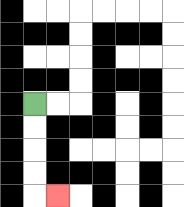{'start': '[1, 4]', 'end': '[2, 8]', 'path_directions': 'D,D,D,D,R', 'path_coordinates': '[[1, 4], [1, 5], [1, 6], [1, 7], [1, 8], [2, 8]]'}